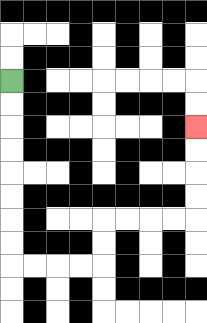{'start': '[0, 3]', 'end': '[8, 5]', 'path_directions': 'D,D,D,D,D,D,D,D,R,R,R,R,U,U,R,R,R,R,U,U,U,U', 'path_coordinates': '[[0, 3], [0, 4], [0, 5], [0, 6], [0, 7], [0, 8], [0, 9], [0, 10], [0, 11], [1, 11], [2, 11], [3, 11], [4, 11], [4, 10], [4, 9], [5, 9], [6, 9], [7, 9], [8, 9], [8, 8], [8, 7], [8, 6], [8, 5]]'}